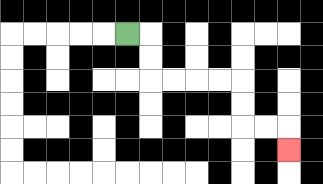{'start': '[5, 1]', 'end': '[12, 6]', 'path_directions': 'R,D,D,R,R,R,R,D,D,R,R,D', 'path_coordinates': '[[5, 1], [6, 1], [6, 2], [6, 3], [7, 3], [8, 3], [9, 3], [10, 3], [10, 4], [10, 5], [11, 5], [12, 5], [12, 6]]'}